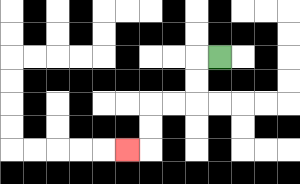{'start': '[9, 2]', 'end': '[5, 6]', 'path_directions': 'L,D,D,L,L,D,D,L', 'path_coordinates': '[[9, 2], [8, 2], [8, 3], [8, 4], [7, 4], [6, 4], [6, 5], [6, 6], [5, 6]]'}